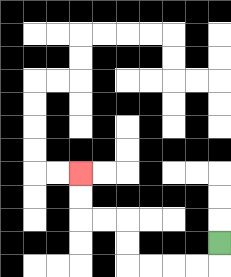{'start': '[9, 10]', 'end': '[3, 7]', 'path_directions': 'D,L,L,L,L,U,U,L,L,U,U', 'path_coordinates': '[[9, 10], [9, 11], [8, 11], [7, 11], [6, 11], [5, 11], [5, 10], [5, 9], [4, 9], [3, 9], [3, 8], [3, 7]]'}